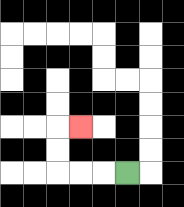{'start': '[5, 7]', 'end': '[3, 5]', 'path_directions': 'L,L,L,U,U,R', 'path_coordinates': '[[5, 7], [4, 7], [3, 7], [2, 7], [2, 6], [2, 5], [3, 5]]'}